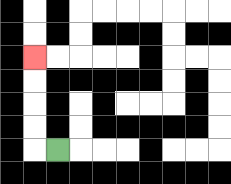{'start': '[2, 6]', 'end': '[1, 2]', 'path_directions': 'L,U,U,U,U', 'path_coordinates': '[[2, 6], [1, 6], [1, 5], [1, 4], [1, 3], [1, 2]]'}